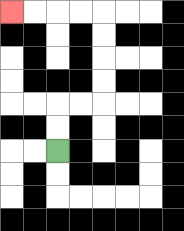{'start': '[2, 6]', 'end': '[0, 0]', 'path_directions': 'U,U,R,R,U,U,U,U,L,L,L,L', 'path_coordinates': '[[2, 6], [2, 5], [2, 4], [3, 4], [4, 4], [4, 3], [4, 2], [4, 1], [4, 0], [3, 0], [2, 0], [1, 0], [0, 0]]'}